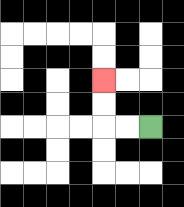{'start': '[6, 5]', 'end': '[4, 3]', 'path_directions': 'L,L,U,U', 'path_coordinates': '[[6, 5], [5, 5], [4, 5], [4, 4], [4, 3]]'}